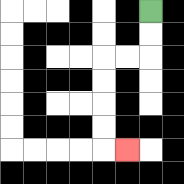{'start': '[6, 0]', 'end': '[5, 6]', 'path_directions': 'D,D,L,L,D,D,D,D,R', 'path_coordinates': '[[6, 0], [6, 1], [6, 2], [5, 2], [4, 2], [4, 3], [4, 4], [4, 5], [4, 6], [5, 6]]'}